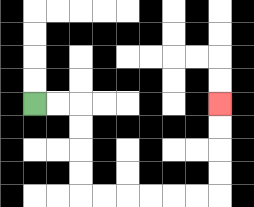{'start': '[1, 4]', 'end': '[9, 4]', 'path_directions': 'R,R,D,D,D,D,R,R,R,R,R,R,U,U,U,U', 'path_coordinates': '[[1, 4], [2, 4], [3, 4], [3, 5], [3, 6], [3, 7], [3, 8], [4, 8], [5, 8], [6, 8], [7, 8], [8, 8], [9, 8], [9, 7], [9, 6], [9, 5], [9, 4]]'}